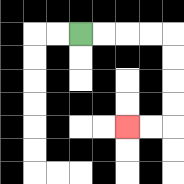{'start': '[3, 1]', 'end': '[5, 5]', 'path_directions': 'R,R,R,R,D,D,D,D,L,L', 'path_coordinates': '[[3, 1], [4, 1], [5, 1], [6, 1], [7, 1], [7, 2], [7, 3], [7, 4], [7, 5], [6, 5], [5, 5]]'}